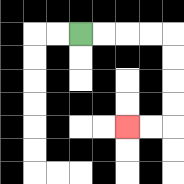{'start': '[3, 1]', 'end': '[5, 5]', 'path_directions': 'R,R,R,R,D,D,D,D,L,L', 'path_coordinates': '[[3, 1], [4, 1], [5, 1], [6, 1], [7, 1], [7, 2], [7, 3], [7, 4], [7, 5], [6, 5], [5, 5]]'}